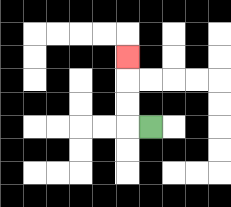{'start': '[6, 5]', 'end': '[5, 2]', 'path_directions': 'L,U,U,U', 'path_coordinates': '[[6, 5], [5, 5], [5, 4], [5, 3], [5, 2]]'}